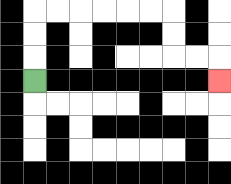{'start': '[1, 3]', 'end': '[9, 3]', 'path_directions': 'U,U,U,R,R,R,R,R,R,D,D,R,R,D', 'path_coordinates': '[[1, 3], [1, 2], [1, 1], [1, 0], [2, 0], [3, 0], [4, 0], [5, 0], [6, 0], [7, 0], [7, 1], [7, 2], [8, 2], [9, 2], [9, 3]]'}